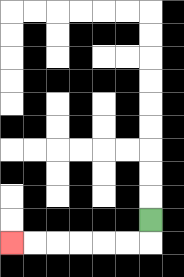{'start': '[6, 9]', 'end': '[0, 10]', 'path_directions': 'D,L,L,L,L,L,L', 'path_coordinates': '[[6, 9], [6, 10], [5, 10], [4, 10], [3, 10], [2, 10], [1, 10], [0, 10]]'}